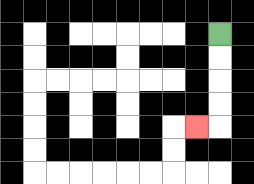{'start': '[9, 1]', 'end': '[8, 5]', 'path_directions': 'D,D,D,D,L', 'path_coordinates': '[[9, 1], [9, 2], [9, 3], [9, 4], [9, 5], [8, 5]]'}